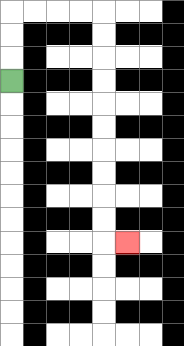{'start': '[0, 3]', 'end': '[5, 10]', 'path_directions': 'U,U,U,R,R,R,R,D,D,D,D,D,D,D,D,D,D,R', 'path_coordinates': '[[0, 3], [0, 2], [0, 1], [0, 0], [1, 0], [2, 0], [3, 0], [4, 0], [4, 1], [4, 2], [4, 3], [4, 4], [4, 5], [4, 6], [4, 7], [4, 8], [4, 9], [4, 10], [5, 10]]'}